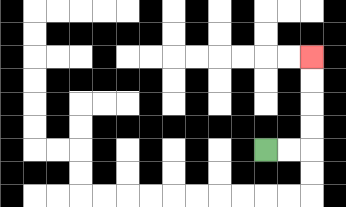{'start': '[11, 6]', 'end': '[13, 2]', 'path_directions': 'R,R,U,U,U,U', 'path_coordinates': '[[11, 6], [12, 6], [13, 6], [13, 5], [13, 4], [13, 3], [13, 2]]'}